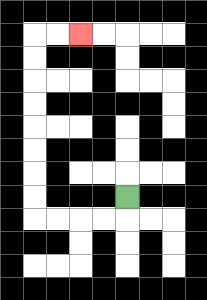{'start': '[5, 8]', 'end': '[3, 1]', 'path_directions': 'D,L,L,L,L,U,U,U,U,U,U,U,U,R,R', 'path_coordinates': '[[5, 8], [5, 9], [4, 9], [3, 9], [2, 9], [1, 9], [1, 8], [1, 7], [1, 6], [1, 5], [1, 4], [1, 3], [1, 2], [1, 1], [2, 1], [3, 1]]'}